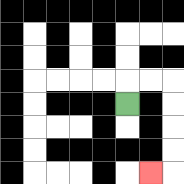{'start': '[5, 4]', 'end': '[6, 7]', 'path_directions': 'U,R,R,D,D,D,D,L', 'path_coordinates': '[[5, 4], [5, 3], [6, 3], [7, 3], [7, 4], [7, 5], [7, 6], [7, 7], [6, 7]]'}